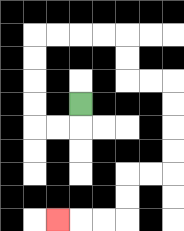{'start': '[3, 4]', 'end': '[2, 9]', 'path_directions': 'D,L,L,U,U,U,U,R,R,R,R,D,D,R,R,D,D,D,D,L,L,D,D,L,L,L', 'path_coordinates': '[[3, 4], [3, 5], [2, 5], [1, 5], [1, 4], [1, 3], [1, 2], [1, 1], [2, 1], [3, 1], [4, 1], [5, 1], [5, 2], [5, 3], [6, 3], [7, 3], [7, 4], [7, 5], [7, 6], [7, 7], [6, 7], [5, 7], [5, 8], [5, 9], [4, 9], [3, 9], [2, 9]]'}